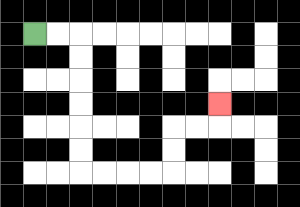{'start': '[1, 1]', 'end': '[9, 4]', 'path_directions': 'R,R,D,D,D,D,D,D,R,R,R,R,U,U,R,R,U', 'path_coordinates': '[[1, 1], [2, 1], [3, 1], [3, 2], [3, 3], [3, 4], [3, 5], [3, 6], [3, 7], [4, 7], [5, 7], [6, 7], [7, 7], [7, 6], [7, 5], [8, 5], [9, 5], [9, 4]]'}